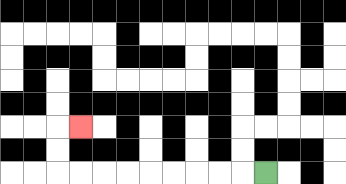{'start': '[11, 7]', 'end': '[3, 5]', 'path_directions': 'L,L,L,L,L,L,L,L,L,U,U,R', 'path_coordinates': '[[11, 7], [10, 7], [9, 7], [8, 7], [7, 7], [6, 7], [5, 7], [4, 7], [3, 7], [2, 7], [2, 6], [2, 5], [3, 5]]'}